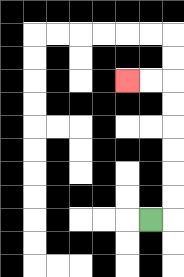{'start': '[6, 9]', 'end': '[5, 3]', 'path_directions': 'R,U,U,U,U,U,U,L,L', 'path_coordinates': '[[6, 9], [7, 9], [7, 8], [7, 7], [7, 6], [7, 5], [7, 4], [7, 3], [6, 3], [5, 3]]'}